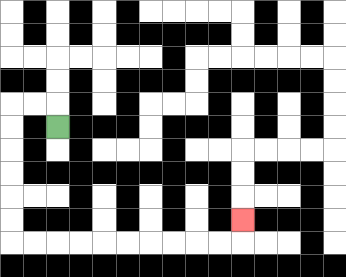{'start': '[2, 5]', 'end': '[10, 9]', 'path_directions': 'U,L,L,D,D,D,D,D,D,R,R,R,R,R,R,R,R,R,R,U', 'path_coordinates': '[[2, 5], [2, 4], [1, 4], [0, 4], [0, 5], [0, 6], [0, 7], [0, 8], [0, 9], [0, 10], [1, 10], [2, 10], [3, 10], [4, 10], [5, 10], [6, 10], [7, 10], [8, 10], [9, 10], [10, 10], [10, 9]]'}